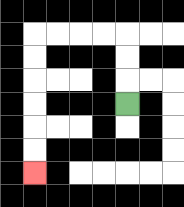{'start': '[5, 4]', 'end': '[1, 7]', 'path_directions': 'U,U,U,L,L,L,L,D,D,D,D,D,D', 'path_coordinates': '[[5, 4], [5, 3], [5, 2], [5, 1], [4, 1], [3, 1], [2, 1], [1, 1], [1, 2], [1, 3], [1, 4], [1, 5], [1, 6], [1, 7]]'}